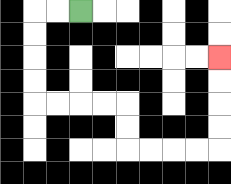{'start': '[3, 0]', 'end': '[9, 2]', 'path_directions': 'L,L,D,D,D,D,R,R,R,R,D,D,R,R,R,R,U,U,U,U', 'path_coordinates': '[[3, 0], [2, 0], [1, 0], [1, 1], [1, 2], [1, 3], [1, 4], [2, 4], [3, 4], [4, 4], [5, 4], [5, 5], [5, 6], [6, 6], [7, 6], [8, 6], [9, 6], [9, 5], [9, 4], [9, 3], [9, 2]]'}